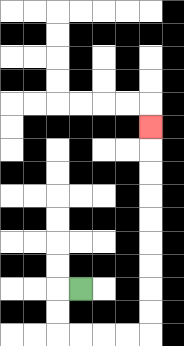{'start': '[3, 12]', 'end': '[6, 5]', 'path_directions': 'L,D,D,R,R,R,R,U,U,U,U,U,U,U,U,U', 'path_coordinates': '[[3, 12], [2, 12], [2, 13], [2, 14], [3, 14], [4, 14], [5, 14], [6, 14], [6, 13], [6, 12], [6, 11], [6, 10], [6, 9], [6, 8], [6, 7], [6, 6], [6, 5]]'}